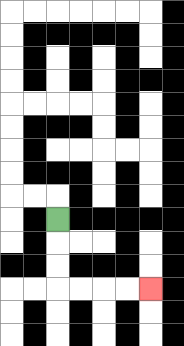{'start': '[2, 9]', 'end': '[6, 12]', 'path_directions': 'D,D,D,R,R,R,R', 'path_coordinates': '[[2, 9], [2, 10], [2, 11], [2, 12], [3, 12], [4, 12], [5, 12], [6, 12]]'}